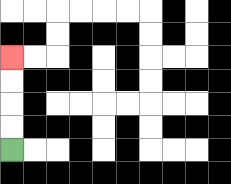{'start': '[0, 6]', 'end': '[0, 2]', 'path_directions': 'U,U,U,U', 'path_coordinates': '[[0, 6], [0, 5], [0, 4], [0, 3], [0, 2]]'}